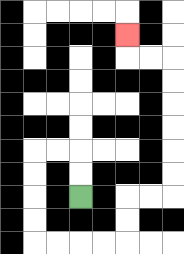{'start': '[3, 8]', 'end': '[5, 1]', 'path_directions': 'U,U,L,L,D,D,D,D,R,R,R,R,U,U,R,R,U,U,U,U,U,U,L,L,U', 'path_coordinates': '[[3, 8], [3, 7], [3, 6], [2, 6], [1, 6], [1, 7], [1, 8], [1, 9], [1, 10], [2, 10], [3, 10], [4, 10], [5, 10], [5, 9], [5, 8], [6, 8], [7, 8], [7, 7], [7, 6], [7, 5], [7, 4], [7, 3], [7, 2], [6, 2], [5, 2], [5, 1]]'}